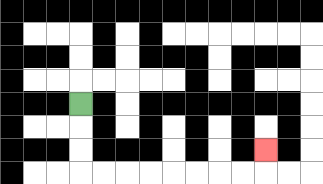{'start': '[3, 4]', 'end': '[11, 6]', 'path_directions': 'D,D,D,R,R,R,R,R,R,R,R,U', 'path_coordinates': '[[3, 4], [3, 5], [3, 6], [3, 7], [4, 7], [5, 7], [6, 7], [7, 7], [8, 7], [9, 7], [10, 7], [11, 7], [11, 6]]'}